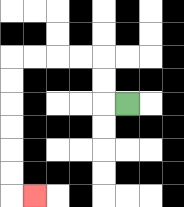{'start': '[5, 4]', 'end': '[1, 8]', 'path_directions': 'L,U,U,L,L,L,L,D,D,D,D,D,D,R', 'path_coordinates': '[[5, 4], [4, 4], [4, 3], [4, 2], [3, 2], [2, 2], [1, 2], [0, 2], [0, 3], [0, 4], [0, 5], [0, 6], [0, 7], [0, 8], [1, 8]]'}